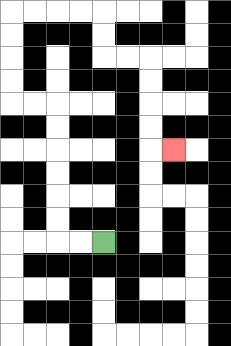{'start': '[4, 10]', 'end': '[7, 6]', 'path_directions': 'L,L,U,U,U,U,U,U,L,L,U,U,U,U,R,R,R,R,D,D,R,R,D,D,D,D,R', 'path_coordinates': '[[4, 10], [3, 10], [2, 10], [2, 9], [2, 8], [2, 7], [2, 6], [2, 5], [2, 4], [1, 4], [0, 4], [0, 3], [0, 2], [0, 1], [0, 0], [1, 0], [2, 0], [3, 0], [4, 0], [4, 1], [4, 2], [5, 2], [6, 2], [6, 3], [6, 4], [6, 5], [6, 6], [7, 6]]'}